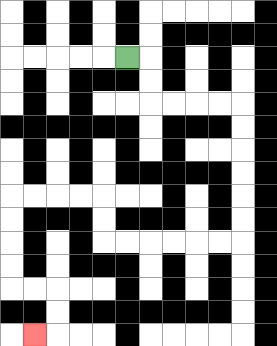{'start': '[5, 2]', 'end': '[1, 14]', 'path_directions': 'R,D,D,R,R,R,R,D,D,D,D,D,D,L,L,L,L,L,L,U,U,L,L,L,L,D,D,D,D,R,R,D,D,L', 'path_coordinates': '[[5, 2], [6, 2], [6, 3], [6, 4], [7, 4], [8, 4], [9, 4], [10, 4], [10, 5], [10, 6], [10, 7], [10, 8], [10, 9], [10, 10], [9, 10], [8, 10], [7, 10], [6, 10], [5, 10], [4, 10], [4, 9], [4, 8], [3, 8], [2, 8], [1, 8], [0, 8], [0, 9], [0, 10], [0, 11], [0, 12], [1, 12], [2, 12], [2, 13], [2, 14], [1, 14]]'}